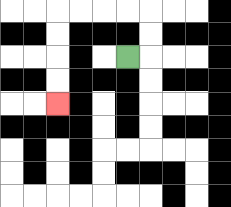{'start': '[5, 2]', 'end': '[2, 4]', 'path_directions': 'R,U,U,L,L,L,L,D,D,D,D', 'path_coordinates': '[[5, 2], [6, 2], [6, 1], [6, 0], [5, 0], [4, 0], [3, 0], [2, 0], [2, 1], [2, 2], [2, 3], [2, 4]]'}